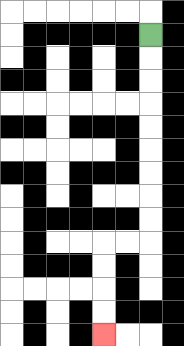{'start': '[6, 1]', 'end': '[4, 14]', 'path_directions': 'D,D,D,D,D,D,D,D,D,L,L,D,D,D,D', 'path_coordinates': '[[6, 1], [6, 2], [6, 3], [6, 4], [6, 5], [6, 6], [6, 7], [6, 8], [6, 9], [6, 10], [5, 10], [4, 10], [4, 11], [4, 12], [4, 13], [4, 14]]'}